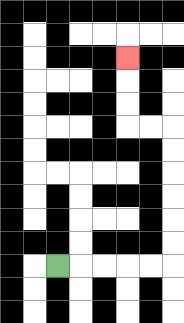{'start': '[2, 11]', 'end': '[5, 2]', 'path_directions': 'R,R,R,R,R,U,U,U,U,U,U,L,L,U,U,U', 'path_coordinates': '[[2, 11], [3, 11], [4, 11], [5, 11], [6, 11], [7, 11], [7, 10], [7, 9], [7, 8], [7, 7], [7, 6], [7, 5], [6, 5], [5, 5], [5, 4], [5, 3], [5, 2]]'}